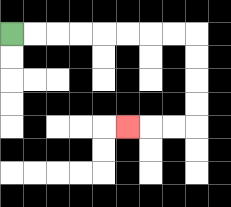{'start': '[0, 1]', 'end': '[5, 5]', 'path_directions': 'R,R,R,R,R,R,R,R,D,D,D,D,L,L,L', 'path_coordinates': '[[0, 1], [1, 1], [2, 1], [3, 1], [4, 1], [5, 1], [6, 1], [7, 1], [8, 1], [8, 2], [8, 3], [8, 4], [8, 5], [7, 5], [6, 5], [5, 5]]'}